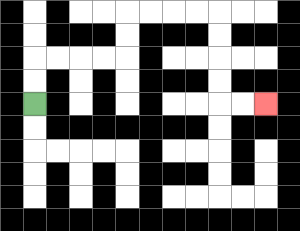{'start': '[1, 4]', 'end': '[11, 4]', 'path_directions': 'U,U,R,R,R,R,U,U,R,R,R,R,D,D,D,D,R,R', 'path_coordinates': '[[1, 4], [1, 3], [1, 2], [2, 2], [3, 2], [4, 2], [5, 2], [5, 1], [5, 0], [6, 0], [7, 0], [8, 0], [9, 0], [9, 1], [9, 2], [9, 3], [9, 4], [10, 4], [11, 4]]'}